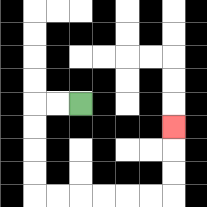{'start': '[3, 4]', 'end': '[7, 5]', 'path_directions': 'L,L,D,D,D,D,R,R,R,R,R,R,U,U,U', 'path_coordinates': '[[3, 4], [2, 4], [1, 4], [1, 5], [1, 6], [1, 7], [1, 8], [2, 8], [3, 8], [4, 8], [5, 8], [6, 8], [7, 8], [7, 7], [7, 6], [7, 5]]'}